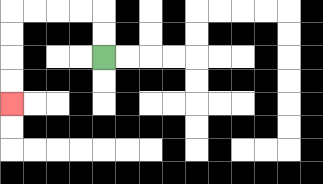{'start': '[4, 2]', 'end': '[0, 4]', 'path_directions': 'U,U,L,L,L,L,D,D,D,D', 'path_coordinates': '[[4, 2], [4, 1], [4, 0], [3, 0], [2, 0], [1, 0], [0, 0], [0, 1], [0, 2], [0, 3], [0, 4]]'}